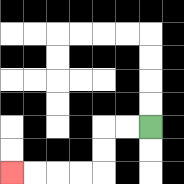{'start': '[6, 5]', 'end': '[0, 7]', 'path_directions': 'L,L,D,D,L,L,L,L', 'path_coordinates': '[[6, 5], [5, 5], [4, 5], [4, 6], [4, 7], [3, 7], [2, 7], [1, 7], [0, 7]]'}